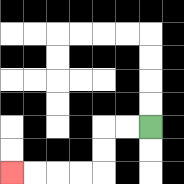{'start': '[6, 5]', 'end': '[0, 7]', 'path_directions': 'L,L,D,D,L,L,L,L', 'path_coordinates': '[[6, 5], [5, 5], [4, 5], [4, 6], [4, 7], [3, 7], [2, 7], [1, 7], [0, 7]]'}